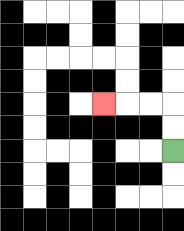{'start': '[7, 6]', 'end': '[4, 4]', 'path_directions': 'U,U,L,L,L', 'path_coordinates': '[[7, 6], [7, 5], [7, 4], [6, 4], [5, 4], [4, 4]]'}